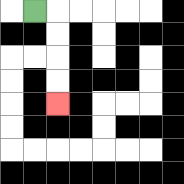{'start': '[1, 0]', 'end': '[2, 4]', 'path_directions': 'R,D,D,D,D', 'path_coordinates': '[[1, 0], [2, 0], [2, 1], [2, 2], [2, 3], [2, 4]]'}